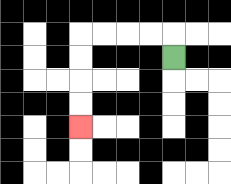{'start': '[7, 2]', 'end': '[3, 5]', 'path_directions': 'U,L,L,L,L,D,D,D,D', 'path_coordinates': '[[7, 2], [7, 1], [6, 1], [5, 1], [4, 1], [3, 1], [3, 2], [3, 3], [3, 4], [3, 5]]'}